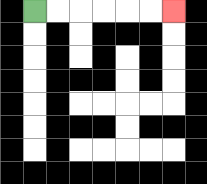{'start': '[1, 0]', 'end': '[7, 0]', 'path_directions': 'R,R,R,R,R,R', 'path_coordinates': '[[1, 0], [2, 0], [3, 0], [4, 0], [5, 0], [6, 0], [7, 0]]'}